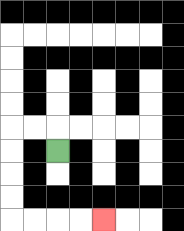{'start': '[2, 6]', 'end': '[4, 9]', 'path_directions': 'U,L,L,D,D,D,D,R,R,R,R', 'path_coordinates': '[[2, 6], [2, 5], [1, 5], [0, 5], [0, 6], [0, 7], [0, 8], [0, 9], [1, 9], [2, 9], [3, 9], [4, 9]]'}